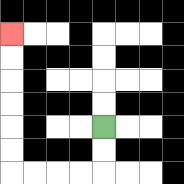{'start': '[4, 5]', 'end': '[0, 1]', 'path_directions': 'D,D,L,L,L,L,U,U,U,U,U,U', 'path_coordinates': '[[4, 5], [4, 6], [4, 7], [3, 7], [2, 7], [1, 7], [0, 7], [0, 6], [0, 5], [0, 4], [0, 3], [0, 2], [0, 1]]'}